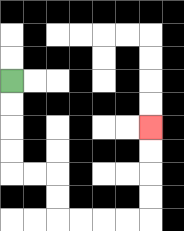{'start': '[0, 3]', 'end': '[6, 5]', 'path_directions': 'D,D,D,D,R,R,D,D,R,R,R,R,U,U,U,U', 'path_coordinates': '[[0, 3], [0, 4], [0, 5], [0, 6], [0, 7], [1, 7], [2, 7], [2, 8], [2, 9], [3, 9], [4, 9], [5, 9], [6, 9], [6, 8], [6, 7], [6, 6], [6, 5]]'}